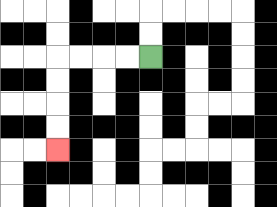{'start': '[6, 2]', 'end': '[2, 6]', 'path_directions': 'L,L,L,L,D,D,D,D', 'path_coordinates': '[[6, 2], [5, 2], [4, 2], [3, 2], [2, 2], [2, 3], [2, 4], [2, 5], [2, 6]]'}